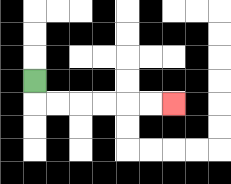{'start': '[1, 3]', 'end': '[7, 4]', 'path_directions': 'D,R,R,R,R,R,R', 'path_coordinates': '[[1, 3], [1, 4], [2, 4], [3, 4], [4, 4], [5, 4], [6, 4], [7, 4]]'}